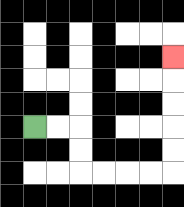{'start': '[1, 5]', 'end': '[7, 2]', 'path_directions': 'R,R,D,D,R,R,R,R,U,U,U,U,U', 'path_coordinates': '[[1, 5], [2, 5], [3, 5], [3, 6], [3, 7], [4, 7], [5, 7], [6, 7], [7, 7], [7, 6], [7, 5], [7, 4], [7, 3], [7, 2]]'}